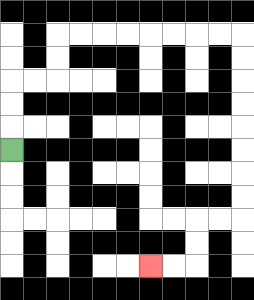{'start': '[0, 6]', 'end': '[6, 11]', 'path_directions': 'U,U,U,R,R,U,U,R,R,R,R,R,R,R,R,D,D,D,D,D,D,D,D,L,L,D,D,L,L', 'path_coordinates': '[[0, 6], [0, 5], [0, 4], [0, 3], [1, 3], [2, 3], [2, 2], [2, 1], [3, 1], [4, 1], [5, 1], [6, 1], [7, 1], [8, 1], [9, 1], [10, 1], [10, 2], [10, 3], [10, 4], [10, 5], [10, 6], [10, 7], [10, 8], [10, 9], [9, 9], [8, 9], [8, 10], [8, 11], [7, 11], [6, 11]]'}